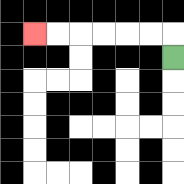{'start': '[7, 2]', 'end': '[1, 1]', 'path_directions': 'U,L,L,L,L,L,L', 'path_coordinates': '[[7, 2], [7, 1], [6, 1], [5, 1], [4, 1], [3, 1], [2, 1], [1, 1]]'}